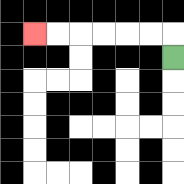{'start': '[7, 2]', 'end': '[1, 1]', 'path_directions': 'U,L,L,L,L,L,L', 'path_coordinates': '[[7, 2], [7, 1], [6, 1], [5, 1], [4, 1], [3, 1], [2, 1], [1, 1]]'}